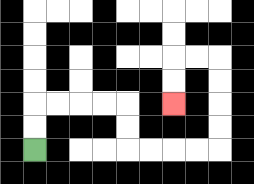{'start': '[1, 6]', 'end': '[7, 4]', 'path_directions': 'U,U,R,R,R,R,D,D,R,R,R,R,U,U,U,U,L,L,D,D', 'path_coordinates': '[[1, 6], [1, 5], [1, 4], [2, 4], [3, 4], [4, 4], [5, 4], [5, 5], [5, 6], [6, 6], [7, 6], [8, 6], [9, 6], [9, 5], [9, 4], [9, 3], [9, 2], [8, 2], [7, 2], [7, 3], [7, 4]]'}